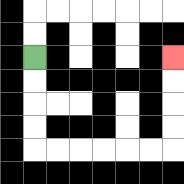{'start': '[1, 2]', 'end': '[7, 2]', 'path_directions': 'D,D,D,D,R,R,R,R,R,R,U,U,U,U', 'path_coordinates': '[[1, 2], [1, 3], [1, 4], [1, 5], [1, 6], [2, 6], [3, 6], [4, 6], [5, 6], [6, 6], [7, 6], [7, 5], [7, 4], [7, 3], [7, 2]]'}